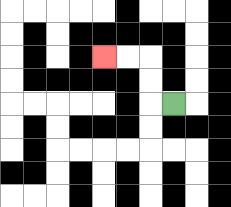{'start': '[7, 4]', 'end': '[4, 2]', 'path_directions': 'L,U,U,L,L', 'path_coordinates': '[[7, 4], [6, 4], [6, 3], [6, 2], [5, 2], [4, 2]]'}